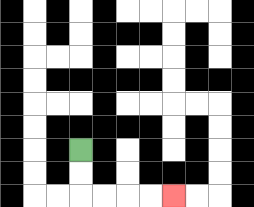{'start': '[3, 6]', 'end': '[7, 8]', 'path_directions': 'D,D,R,R,R,R', 'path_coordinates': '[[3, 6], [3, 7], [3, 8], [4, 8], [5, 8], [6, 8], [7, 8]]'}